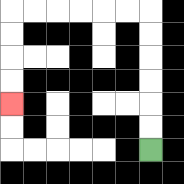{'start': '[6, 6]', 'end': '[0, 4]', 'path_directions': 'U,U,U,U,U,U,L,L,L,L,L,L,D,D,D,D', 'path_coordinates': '[[6, 6], [6, 5], [6, 4], [6, 3], [6, 2], [6, 1], [6, 0], [5, 0], [4, 0], [3, 0], [2, 0], [1, 0], [0, 0], [0, 1], [0, 2], [0, 3], [0, 4]]'}